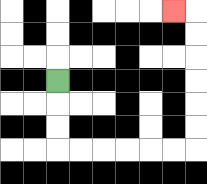{'start': '[2, 3]', 'end': '[7, 0]', 'path_directions': 'D,D,D,R,R,R,R,R,R,U,U,U,U,U,U,L', 'path_coordinates': '[[2, 3], [2, 4], [2, 5], [2, 6], [3, 6], [4, 6], [5, 6], [6, 6], [7, 6], [8, 6], [8, 5], [8, 4], [8, 3], [8, 2], [8, 1], [8, 0], [7, 0]]'}